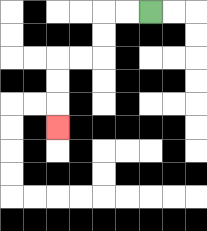{'start': '[6, 0]', 'end': '[2, 5]', 'path_directions': 'L,L,D,D,L,L,D,D,D', 'path_coordinates': '[[6, 0], [5, 0], [4, 0], [4, 1], [4, 2], [3, 2], [2, 2], [2, 3], [2, 4], [2, 5]]'}